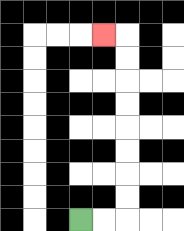{'start': '[3, 9]', 'end': '[4, 1]', 'path_directions': 'R,R,U,U,U,U,U,U,U,U,L', 'path_coordinates': '[[3, 9], [4, 9], [5, 9], [5, 8], [5, 7], [5, 6], [5, 5], [5, 4], [5, 3], [5, 2], [5, 1], [4, 1]]'}